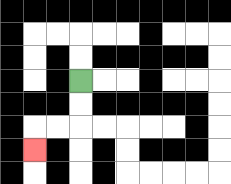{'start': '[3, 3]', 'end': '[1, 6]', 'path_directions': 'D,D,L,L,D', 'path_coordinates': '[[3, 3], [3, 4], [3, 5], [2, 5], [1, 5], [1, 6]]'}